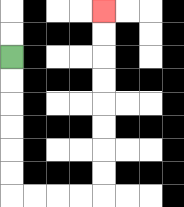{'start': '[0, 2]', 'end': '[4, 0]', 'path_directions': 'D,D,D,D,D,D,R,R,R,R,U,U,U,U,U,U,U,U', 'path_coordinates': '[[0, 2], [0, 3], [0, 4], [0, 5], [0, 6], [0, 7], [0, 8], [1, 8], [2, 8], [3, 8], [4, 8], [4, 7], [4, 6], [4, 5], [4, 4], [4, 3], [4, 2], [4, 1], [4, 0]]'}